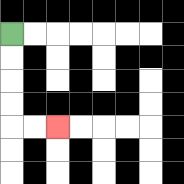{'start': '[0, 1]', 'end': '[2, 5]', 'path_directions': 'D,D,D,D,R,R', 'path_coordinates': '[[0, 1], [0, 2], [0, 3], [0, 4], [0, 5], [1, 5], [2, 5]]'}